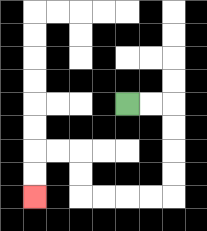{'start': '[5, 4]', 'end': '[1, 8]', 'path_directions': 'R,R,D,D,D,D,L,L,L,L,U,U,L,L,D,D', 'path_coordinates': '[[5, 4], [6, 4], [7, 4], [7, 5], [7, 6], [7, 7], [7, 8], [6, 8], [5, 8], [4, 8], [3, 8], [3, 7], [3, 6], [2, 6], [1, 6], [1, 7], [1, 8]]'}